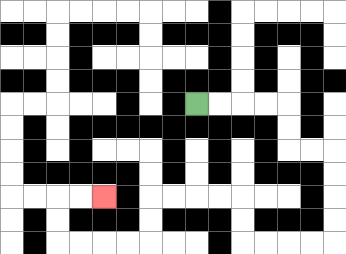{'start': '[8, 4]', 'end': '[4, 8]', 'path_directions': 'R,R,R,R,D,D,R,R,D,D,D,D,L,L,L,L,U,U,L,L,L,L,D,D,L,L,L,L,U,U,R,R', 'path_coordinates': '[[8, 4], [9, 4], [10, 4], [11, 4], [12, 4], [12, 5], [12, 6], [13, 6], [14, 6], [14, 7], [14, 8], [14, 9], [14, 10], [13, 10], [12, 10], [11, 10], [10, 10], [10, 9], [10, 8], [9, 8], [8, 8], [7, 8], [6, 8], [6, 9], [6, 10], [5, 10], [4, 10], [3, 10], [2, 10], [2, 9], [2, 8], [3, 8], [4, 8]]'}